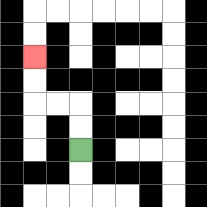{'start': '[3, 6]', 'end': '[1, 2]', 'path_directions': 'U,U,L,L,U,U', 'path_coordinates': '[[3, 6], [3, 5], [3, 4], [2, 4], [1, 4], [1, 3], [1, 2]]'}